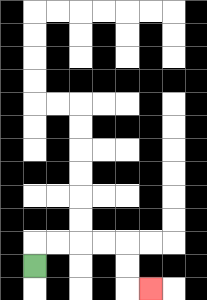{'start': '[1, 11]', 'end': '[6, 12]', 'path_directions': 'U,R,R,R,R,D,D,R', 'path_coordinates': '[[1, 11], [1, 10], [2, 10], [3, 10], [4, 10], [5, 10], [5, 11], [5, 12], [6, 12]]'}